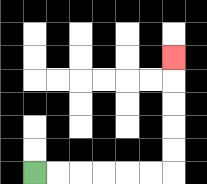{'start': '[1, 7]', 'end': '[7, 2]', 'path_directions': 'R,R,R,R,R,R,U,U,U,U,U', 'path_coordinates': '[[1, 7], [2, 7], [3, 7], [4, 7], [5, 7], [6, 7], [7, 7], [7, 6], [7, 5], [7, 4], [7, 3], [7, 2]]'}